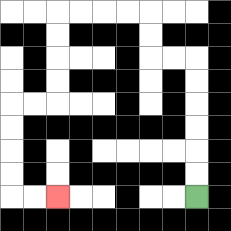{'start': '[8, 8]', 'end': '[2, 8]', 'path_directions': 'U,U,U,U,U,U,L,L,U,U,L,L,L,L,D,D,D,D,L,L,D,D,D,D,R,R', 'path_coordinates': '[[8, 8], [8, 7], [8, 6], [8, 5], [8, 4], [8, 3], [8, 2], [7, 2], [6, 2], [6, 1], [6, 0], [5, 0], [4, 0], [3, 0], [2, 0], [2, 1], [2, 2], [2, 3], [2, 4], [1, 4], [0, 4], [0, 5], [0, 6], [0, 7], [0, 8], [1, 8], [2, 8]]'}